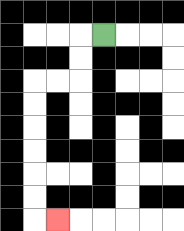{'start': '[4, 1]', 'end': '[2, 9]', 'path_directions': 'L,D,D,L,L,D,D,D,D,D,D,R', 'path_coordinates': '[[4, 1], [3, 1], [3, 2], [3, 3], [2, 3], [1, 3], [1, 4], [1, 5], [1, 6], [1, 7], [1, 8], [1, 9], [2, 9]]'}